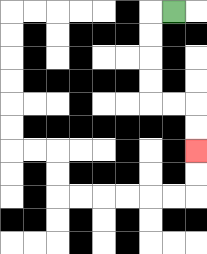{'start': '[7, 0]', 'end': '[8, 6]', 'path_directions': 'L,D,D,D,D,R,R,D,D', 'path_coordinates': '[[7, 0], [6, 0], [6, 1], [6, 2], [6, 3], [6, 4], [7, 4], [8, 4], [8, 5], [8, 6]]'}